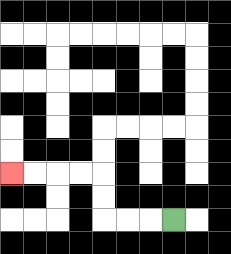{'start': '[7, 9]', 'end': '[0, 7]', 'path_directions': 'L,L,L,U,U,L,L,L,L', 'path_coordinates': '[[7, 9], [6, 9], [5, 9], [4, 9], [4, 8], [4, 7], [3, 7], [2, 7], [1, 7], [0, 7]]'}